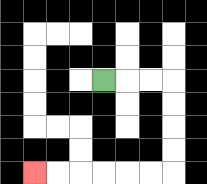{'start': '[4, 3]', 'end': '[1, 7]', 'path_directions': 'R,R,R,D,D,D,D,L,L,L,L,L,L', 'path_coordinates': '[[4, 3], [5, 3], [6, 3], [7, 3], [7, 4], [7, 5], [7, 6], [7, 7], [6, 7], [5, 7], [4, 7], [3, 7], [2, 7], [1, 7]]'}